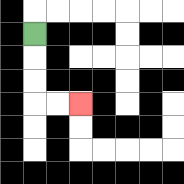{'start': '[1, 1]', 'end': '[3, 4]', 'path_directions': 'D,D,D,R,R', 'path_coordinates': '[[1, 1], [1, 2], [1, 3], [1, 4], [2, 4], [3, 4]]'}